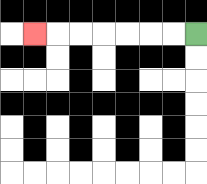{'start': '[8, 1]', 'end': '[1, 1]', 'path_directions': 'L,L,L,L,L,L,L', 'path_coordinates': '[[8, 1], [7, 1], [6, 1], [5, 1], [4, 1], [3, 1], [2, 1], [1, 1]]'}